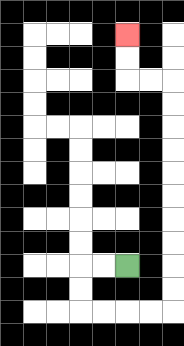{'start': '[5, 11]', 'end': '[5, 1]', 'path_directions': 'L,L,D,D,R,R,R,R,U,U,U,U,U,U,U,U,U,U,L,L,U,U', 'path_coordinates': '[[5, 11], [4, 11], [3, 11], [3, 12], [3, 13], [4, 13], [5, 13], [6, 13], [7, 13], [7, 12], [7, 11], [7, 10], [7, 9], [7, 8], [7, 7], [7, 6], [7, 5], [7, 4], [7, 3], [6, 3], [5, 3], [5, 2], [5, 1]]'}